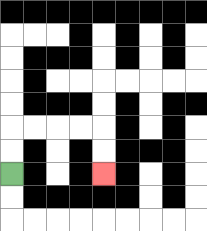{'start': '[0, 7]', 'end': '[4, 7]', 'path_directions': 'U,U,R,R,R,R,D,D', 'path_coordinates': '[[0, 7], [0, 6], [0, 5], [1, 5], [2, 5], [3, 5], [4, 5], [4, 6], [4, 7]]'}